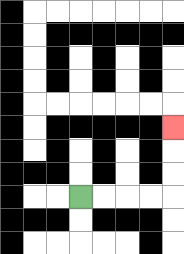{'start': '[3, 8]', 'end': '[7, 5]', 'path_directions': 'R,R,R,R,U,U,U', 'path_coordinates': '[[3, 8], [4, 8], [5, 8], [6, 8], [7, 8], [7, 7], [7, 6], [7, 5]]'}